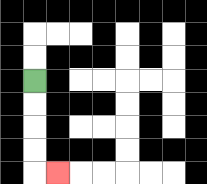{'start': '[1, 3]', 'end': '[2, 7]', 'path_directions': 'D,D,D,D,R', 'path_coordinates': '[[1, 3], [1, 4], [1, 5], [1, 6], [1, 7], [2, 7]]'}